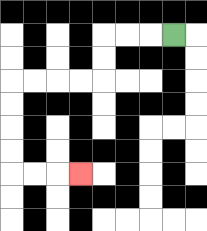{'start': '[7, 1]', 'end': '[3, 7]', 'path_directions': 'L,L,L,D,D,L,L,L,L,D,D,D,D,R,R,R', 'path_coordinates': '[[7, 1], [6, 1], [5, 1], [4, 1], [4, 2], [4, 3], [3, 3], [2, 3], [1, 3], [0, 3], [0, 4], [0, 5], [0, 6], [0, 7], [1, 7], [2, 7], [3, 7]]'}